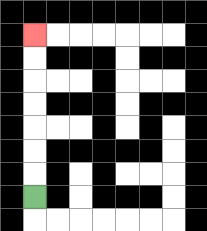{'start': '[1, 8]', 'end': '[1, 1]', 'path_directions': 'U,U,U,U,U,U,U', 'path_coordinates': '[[1, 8], [1, 7], [1, 6], [1, 5], [1, 4], [1, 3], [1, 2], [1, 1]]'}